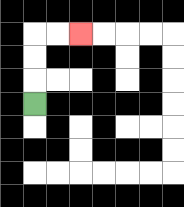{'start': '[1, 4]', 'end': '[3, 1]', 'path_directions': 'U,U,U,R,R', 'path_coordinates': '[[1, 4], [1, 3], [1, 2], [1, 1], [2, 1], [3, 1]]'}